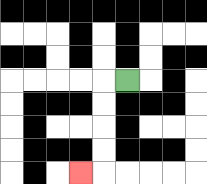{'start': '[5, 3]', 'end': '[3, 7]', 'path_directions': 'L,D,D,D,D,L', 'path_coordinates': '[[5, 3], [4, 3], [4, 4], [4, 5], [4, 6], [4, 7], [3, 7]]'}